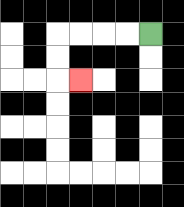{'start': '[6, 1]', 'end': '[3, 3]', 'path_directions': 'L,L,L,L,D,D,R', 'path_coordinates': '[[6, 1], [5, 1], [4, 1], [3, 1], [2, 1], [2, 2], [2, 3], [3, 3]]'}